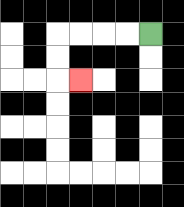{'start': '[6, 1]', 'end': '[3, 3]', 'path_directions': 'L,L,L,L,D,D,R', 'path_coordinates': '[[6, 1], [5, 1], [4, 1], [3, 1], [2, 1], [2, 2], [2, 3], [3, 3]]'}